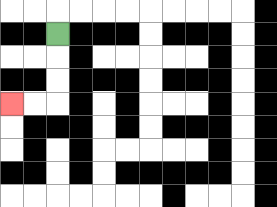{'start': '[2, 1]', 'end': '[0, 4]', 'path_directions': 'D,D,D,L,L', 'path_coordinates': '[[2, 1], [2, 2], [2, 3], [2, 4], [1, 4], [0, 4]]'}